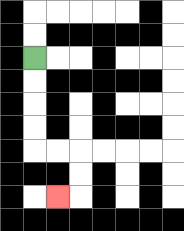{'start': '[1, 2]', 'end': '[2, 8]', 'path_directions': 'D,D,D,D,R,R,D,D,L', 'path_coordinates': '[[1, 2], [1, 3], [1, 4], [1, 5], [1, 6], [2, 6], [3, 6], [3, 7], [3, 8], [2, 8]]'}